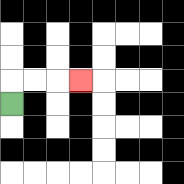{'start': '[0, 4]', 'end': '[3, 3]', 'path_directions': 'U,R,R,R', 'path_coordinates': '[[0, 4], [0, 3], [1, 3], [2, 3], [3, 3]]'}